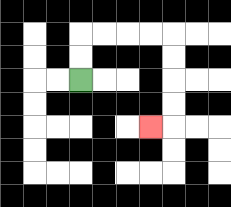{'start': '[3, 3]', 'end': '[6, 5]', 'path_directions': 'U,U,R,R,R,R,D,D,D,D,L', 'path_coordinates': '[[3, 3], [3, 2], [3, 1], [4, 1], [5, 1], [6, 1], [7, 1], [7, 2], [7, 3], [7, 4], [7, 5], [6, 5]]'}